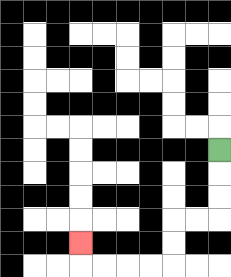{'start': '[9, 6]', 'end': '[3, 10]', 'path_directions': 'D,D,D,L,L,D,D,L,L,L,L,U', 'path_coordinates': '[[9, 6], [9, 7], [9, 8], [9, 9], [8, 9], [7, 9], [7, 10], [7, 11], [6, 11], [5, 11], [4, 11], [3, 11], [3, 10]]'}